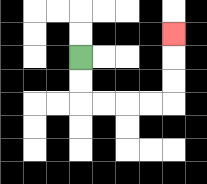{'start': '[3, 2]', 'end': '[7, 1]', 'path_directions': 'D,D,R,R,R,R,U,U,U', 'path_coordinates': '[[3, 2], [3, 3], [3, 4], [4, 4], [5, 4], [6, 4], [7, 4], [7, 3], [7, 2], [7, 1]]'}